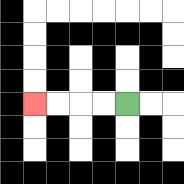{'start': '[5, 4]', 'end': '[1, 4]', 'path_directions': 'L,L,L,L', 'path_coordinates': '[[5, 4], [4, 4], [3, 4], [2, 4], [1, 4]]'}